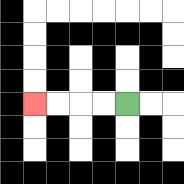{'start': '[5, 4]', 'end': '[1, 4]', 'path_directions': 'L,L,L,L', 'path_coordinates': '[[5, 4], [4, 4], [3, 4], [2, 4], [1, 4]]'}